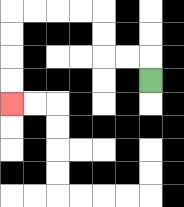{'start': '[6, 3]', 'end': '[0, 4]', 'path_directions': 'U,L,L,U,U,L,L,L,L,D,D,D,D', 'path_coordinates': '[[6, 3], [6, 2], [5, 2], [4, 2], [4, 1], [4, 0], [3, 0], [2, 0], [1, 0], [0, 0], [0, 1], [0, 2], [0, 3], [0, 4]]'}